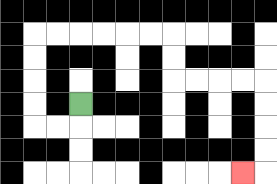{'start': '[3, 4]', 'end': '[10, 7]', 'path_directions': 'D,L,L,U,U,U,U,R,R,R,R,R,R,D,D,R,R,R,R,D,D,D,D,L', 'path_coordinates': '[[3, 4], [3, 5], [2, 5], [1, 5], [1, 4], [1, 3], [1, 2], [1, 1], [2, 1], [3, 1], [4, 1], [5, 1], [6, 1], [7, 1], [7, 2], [7, 3], [8, 3], [9, 3], [10, 3], [11, 3], [11, 4], [11, 5], [11, 6], [11, 7], [10, 7]]'}